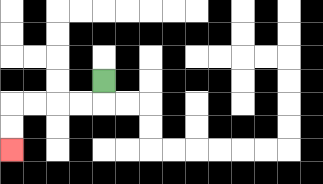{'start': '[4, 3]', 'end': '[0, 6]', 'path_directions': 'D,L,L,L,L,D,D', 'path_coordinates': '[[4, 3], [4, 4], [3, 4], [2, 4], [1, 4], [0, 4], [0, 5], [0, 6]]'}